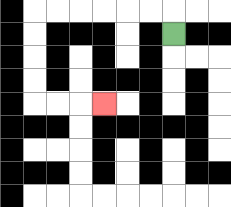{'start': '[7, 1]', 'end': '[4, 4]', 'path_directions': 'U,L,L,L,L,L,L,D,D,D,D,R,R,R', 'path_coordinates': '[[7, 1], [7, 0], [6, 0], [5, 0], [4, 0], [3, 0], [2, 0], [1, 0], [1, 1], [1, 2], [1, 3], [1, 4], [2, 4], [3, 4], [4, 4]]'}